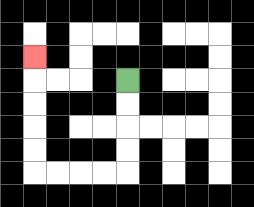{'start': '[5, 3]', 'end': '[1, 2]', 'path_directions': 'D,D,D,D,L,L,L,L,U,U,U,U,U', 'path_coordinates': '[[5, 3], [5, 4], [5, 5], [5, 6], [5, 7], [4, 7], [3, 7], [2, 7], [1, 7], [1, 6], [1, 5], [1, 4], [1, 3], [1, 2]]'}